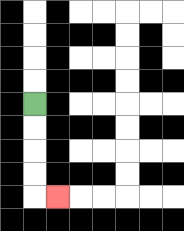{'start': '[1, 4]', 'end': '[2, 8]', 'path_directions': 'D,D,D,D,R', 'path_coordinates': '[[1, 4], [1, 5], [1, 6], [1, 7], [1, 8], [2, 8]]'}